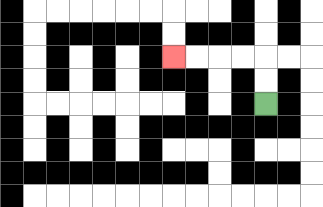{'start': '[11, 4]', 'end': '[7, 2]', 'path_directions': 'U,U,L,L,L,L', 'path_coordinates': '[[11, 4], [11, 3], [11, 2], [10, 2], [9, 2], [8, 2], [7, 2]]'}